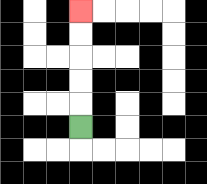{'start': '[3, 5]', 'end': '[3, 0]', 'path_directions': 'U,U,U,U,U', 'path_coordinates': '[[3, 5], [3, 4], [3, 3], [3, 2], [3, 1], [3, 0]]'}